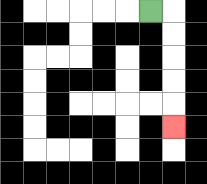{'start': '[6, 0]', 'end': '[7, 5]', 'path_directions': 'R,D,D,D,D,D', 'path_coordinates': '[[6, 0], [7, 0], [7, 1], [7, 2], [7, 3], [7, 4], [7, 5]]'}